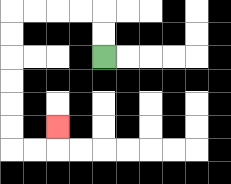{'start': '[4, 2]', 'end': '[2, 5]', 'path_directions': 'U,U,L,L,L,L,D,D,D,D,D,D,R,R,U', 'path_coordinates': '[[4, 2], [4, 1], [4, 0], [3, 0], [2, 0], [1, 0], [0, 0], [0, 1], [0, 2], [0, 3], [0, 4], [0, 5], [0, 6], [1, 6], [2, 6], [2, 5]]'}